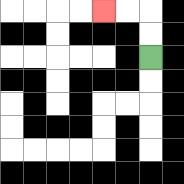{'start': '[6, 2]', 'end': '[4, 0]', 'path_directions': 'U,U,L,L', 'path_coordinates': '[[6, 2], [6, 1], [6, 0], [5, 0], [4, 0]]'}